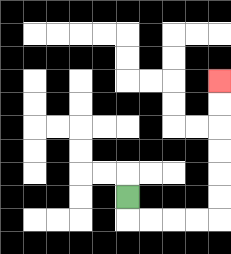{'start': '[5, 8]', 'end': '[9, 3]', 'path_directions': 'D,R,R,R,R,U,U,U,U,U,U', 'path_coordinates': '[[5, 8], [5, 9], [6, 9], [7, 9], [8, 9], [9, 9], [9, 8], [9, 7], [9, 6], [9, 5], [9, 4], [9, 3]]'}